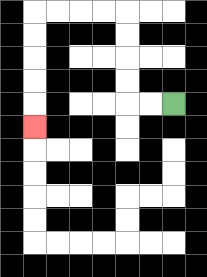{'start': '[7, 4]', 'end': '[1, 5]', 'path_directions': 'L,L,U,U,U,U,L,L,L,L,D,D,D,D,D', 'path_coordinates': '[[7, 4], [6, 4], [5, 4], [5, 3], [5, 2], [5, 1], [5, 0], [4, 0], [3, 0], [2, 0], [1, 0], [1, 1], [1, 2], [1, 3], [1, 4], [1, 5]]'}